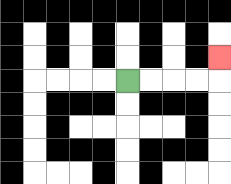{'start': '[5, 3]', 'end': '[9, 2]', 'path_directions': 'R,R,R,R,U', 'path_coordinates': '[[5, 3], [6, 3], [7, 3], [8, 3], [9, 3], [9, 2]]'}